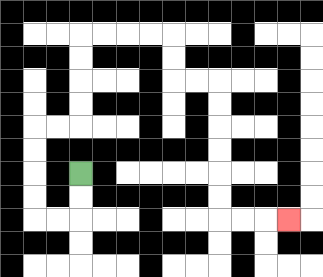{'start': '[3, 7]', 'end': '[12, 9]', 'path_directions': 'D,D,L,L,U,U,U,U,R,R,U,U,U,U,R,R,R,R,D,D,R,R,D,D,D,D,D,D,R,R,R', 'path_coordinates': '[[3, 7], [3, 8], [3, 9], [2, 9], [1, 9], [1, 8], [1, 7], [1, 6], [1, 5], [2, 5], [3, 5], [3, 4], [3, 3], [3, 2], [3, 1], [4, 1], [5, 1], [6, 1], [7, 1], [7, 2], [7, 3], [8, 3], [9, 3], [9, 4], [9, 5], [9, 6], [9, 7], [9, 8], [9, 9], [10, 9], [11, 9], [12, 9]]'}